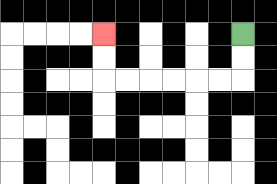{'start': '[10, 1]', 'end': '[4, 1]', 'path_directions': 'D,D,L,L,L,L,L,L,U,U', 'path_coordinates': '[[10, 1], [10, 2], [10, 3], [9, 3], [8, 3], [7, 3], [6, 3], [5, 3], [4, 3], [4, 2], [4, 1]]'}